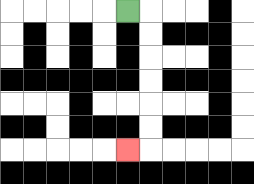{'start': '[5, 0]', 'end': '[5, 6]', 'path_directions': 'R,D,D,D,D,D,D,L', 'path_coordinates': '[[5, 0], [6, 0], [6, 1], [6, 2], [6, 3], [6, 4], [6, 5], [6, 6], [5, 6]]'}